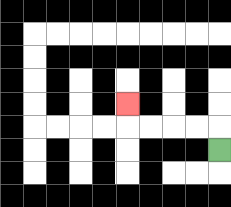{'start': '[9, 6]', 'end': '[5, 4]', 'path_directions': 'U,L,L,L,L,U', 'path_coordinates': '[[9, 6], [9, 5], [8, 5], [7, 5], [6, 5], [5, 5], [5, 4]]'}